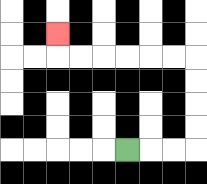{'start': '[5, 6]', 'end': '[2, 1]', 'path_directions': 'R,R,R,U,U,U,U,L,L,L,L,L,L,U', 'path_coordinates': '[[5, 6], [6, 6], [7, 6], [8, 6], [8, 5], [8, 4], [8, 3], [8, 2], [7, 2], [6, 2], [5, 2], [4, 2], [3, 2], [2, 2], [2, 1]]'}